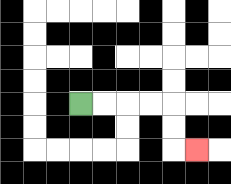{'start': '[3, 4]', 'end': '[8, 6]', 'path_directions': 'R,R,R,R,D,D,R', 'path_coordinates': '[[3, 4], [4, 4], [5, 4], [6, 4], [7, 4], [7, 5], [7, 6], [8, 6]]'}